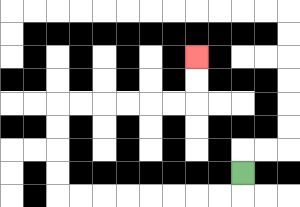{'start': '[10, 7]', 'end': '[8, 2]', 'path_directions': 'D,L,L,L,L,L,L,L,L,U,U,U,U,R,R,R,R,R,R,U,U', 'path_coordinates': '[[10, 7], [10, 8], [9, 8], [8, 8], [7, 8], [6, 8], [5, 8], [4, 8], [3, 8], [2, 8], [2, 7], [2, 6], [2, 5], [2, 4], [3, 4], [4, 4], [5, 4], [6, 4], [7, 4], [8, 4], [8, 3], [8, 2]]'}